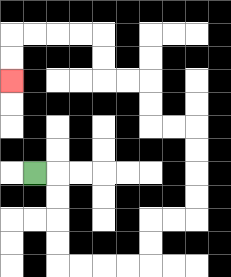{'start': '[1, 7]', 'end': '[0, 3]', 'path_directions': 'R,D,D,D,D,R,R,R,R,U,U,R,R,U,U,U,U,L,L,U,U,L,L,U,U,L,L,L,L,D,D', 'path_coordinates': '[[1, 7], [2, 7], [2, 8], [2, 9], [2, 10], [2, 11], [3, 11], [4, 11], [5, 11], [6, 11], [6, 10], [6, 9], [7, 9], [8, 9], [8, 8], [8, 7], [8, 6], [8, 5], [7, 5], [6, 5], [6, 4], [6, 3], [5, 3], [4, 3], [4, 2], [4, 1], [3, 1], [2, 1], [1, 1], [0, 1], [0, 2], [0, 3]]'}